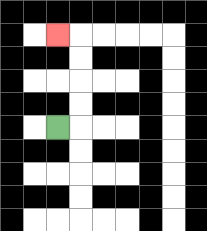{'start': '[2, 5]', 'end': '[2, 1]', 'path_directions': 'R,U,U,U,U,L', 'path_coordinates': '[[2, 5], [3, 5], [3, 4], [3, 3], [3, 2], [3, 1], [2, 1]]'}